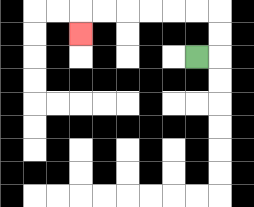{'start': '[8, 2]', 'end': '[3, 1]', 'path_directions': 'R,U,U,L,L,L,L,L,L,D', 'path_coordinates': '[[8, 2], [9, 2], [9, 1], [9, 0], [8, 0], [7, 0], [6, 0], [5, 0], [4, 0], [3, 0], [3, 1]]'}